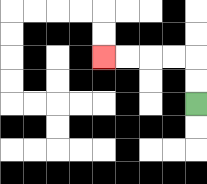{'start': '[8, 4]', 'end': '[4, 2]', 'path_directions': 'U,U,L,L,L,L', 'path_coordinates': '[[8, 4], [8, 3], [8, 2], [7, 2], [6, 2], [5, 2], [4, 2]]'}